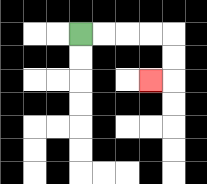{'start': '[3, 1]', 'end': '[6, 3]', 'path_directions': 'R,R,R,R,D,D,L', 'path_coordinates': '[[3, 1], [4, 1], [5, 1], [6, 1], [7, 1], [7, 2], [7, 3], [6, 3]]'}